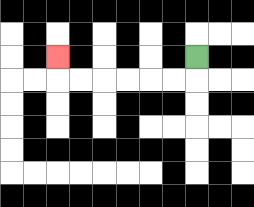{'start': '[8, 2]', 'end': '[2, 2]', 'path_directions': 'D,L,L,L,L,L,L,U', 'path_coordinates': '[[8, 2], [8, 3], [7, 3], [6, 3], [5, 3], [4, 3], [3, 3], [2, 3], [2, 2]]'}